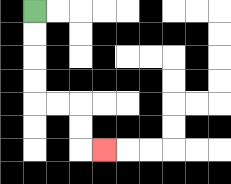{'start': '[1, 0]', 'end': '[4, 6]', 'path_directions': 'D,D,D,D,R,R,D,D,R', 'path_coordinates': '[[1, 0], [1, 1], [1, 2], [1, 3], [1, 4], [2, 4], [3, 4], [3, 5], [3, 6], [4, 6]]'}